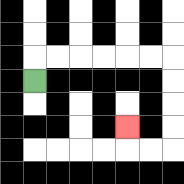{'start': '[1, 3]', 'end': '[5, 5]', 'path_directions': 'U,R,R,R,R,R,R,D,D,D,D,L,L,U', 'path_coordinates': '[[1, 3], [1, 2], [2, 2], [3, 2], [4, 2], [5, 2], [6, 2], [7, 2], [7, 3], [7, 4], [7, 5], [7, 6], [6, 6], [5, 6], [5, 5]]'}